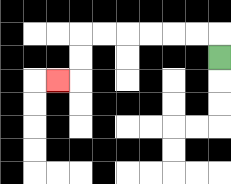{'start': '[9, 2]', 'end': '[2, 3]', 'path_directions': 'U,L,L,L,L,L,L,D,D,L', 'path_coordinates': '[[9, 2], [9, 1], [8, 1], [7, 1], [6, 1], [5, 1], [4, 1], [3, 1], [3, 2], [3, 3], [2, 3]]'}